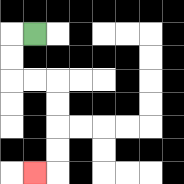{'start': '[1, 1]', 'end': '[1, 7]', 'path_directions': 'L,D,D,R,R,D,D,D,D,L', 'path_coordinates': '[[1, 1], [0, 1], [0, 2], [0, 3], [1, 3], [2, 3], [2, 4], [2, 5], [2, 6], [2, 7], [1, 7]]'}